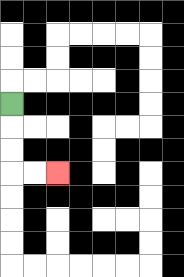{'start': '[0, 4]', 'end': '[2, 7]', 'path_directions': 'D,D,D,R,R', 'path_coordinates': '[[0, 4], [0, 5], [0, 6], [0, 7], [1, 7], [2, 7]]'}